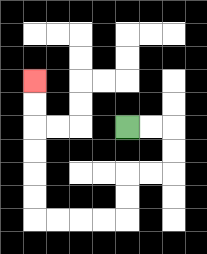{'start': '[5, 5]', 'end': '[1, 3]', 'path_directions': 'R,R,D,D,L,L,D,D,L,L,L,L,U,U,U,U,U,U', 'path_coordinates': '[[5, 5], [6, 5], [7, 5], [7, 6], [7, 7], [6, 7], [5, 7], [5, 8], [5, 9], [4, 9], [3, 9], [2, 9], [1, 9], [1, 8], [1, 7], [1, 6], [1, 5], [1, 4], [1, 3]]'}